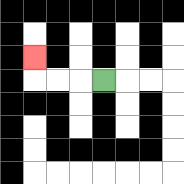{'start': '[4, 3]', 'end': '[1, 2]', 'path_directions': 'L,L,L,U', 'path_coordinates': '[[4, 3], [3, 3], [2, 3], [1, 3], [1, 2]]'}